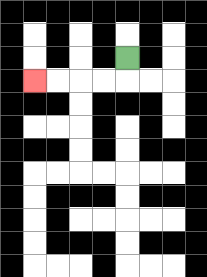{'start': '[5, 2]', 'end': '[1, 3]', 'path_directions': 'D,L,L,L,L', 'path_coordinates': '[[5, 2], [5, 3], [4, 3], [3, 3], [2, 3], [1, 3]]'}